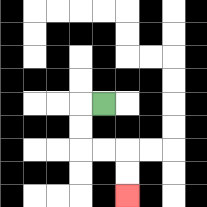{'start': '[4, 4]', 'end': '[5, 8]', 'path_directions': 'L,D,D,R,R,D,D', 'path_coordinates': '[[4, 4], [3, 4], [3, 5], [3, 6], [4, 6], [5, 6], [5, 7], [5, 8]]'}